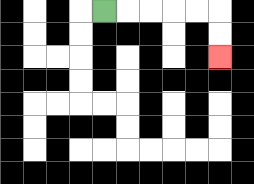{'start': '[4, 0]', 'end': '[9, 2]', 'path_directions': 'R,R,R,R,R,D,D', 'path_coordinates': '[[4, 0], [5, 0], [6, 0], [7, 0], [8, 0], [9, 0], [9, 1], [9, 2]]'}